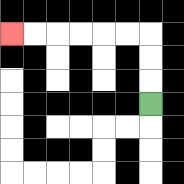{'start': '[6, 4]', 'end': '[0, 1]', 'path_directions': 'U,U,U,L,L,L,L,L,L', 'path_coordinates': '[[6, 4], [6, 3], [6, 2], [6, 1], [5, 1], [4, 1], [3, 1], [2, 1], [1, 1], [0, 1]]'}